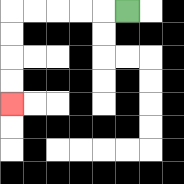{'start': '[5, 0]', 'end': '[0, 4]', 'path_directions': 'L,L,L,L,L,D,D,D,D', 'path_coordinates': '[[5, 0], [4, 0], [3, 0], [2, 0], [1, 0], [0, 0], [0, 1], [0, 2], [0, 3], [0, 4]]'}